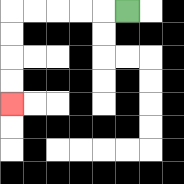{'start': '[5, 0]', 'end': '[0, 4]', 'path_directions': 'L,L,L,L,L,D,D,D,D', 'path_coordinates': '[[5, 0], [4, 0], [3, 0], [2, 0], [1, 0], [0, 0], [0, 1], [0, 2], [0, 3], [0, 4]]'}